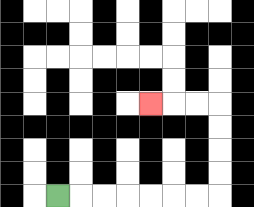{'start': '[2, 8]', 'end': '[6, 4]', 'path_directions': 'R,R,R,R,R,R,R,U,U,U,U,L,L,L', 'path_coordinates': '[[2, 8], [3, 8], [4, 8], [5, 8], [6, 8], [7, 8], [8, 8], [9, 8], [9, 7], [9, 6], [9, 5], [9, 4], [8, 4], [7, 4], [6, 4]]'}